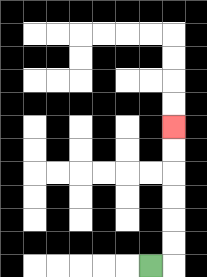{'start': '[6, 11]', 'end': '[7, 5]', 'path_directions': 'R,U,U,U,U,U,U', 'path_coordinates': '[[6, 11], [7, 11], [7, 10], [7, 9], [7, 8], [7, 7], [7, 6], [7, 5]]'}